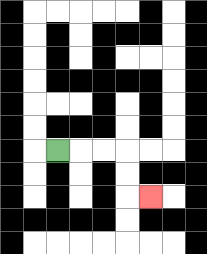{'start': '[2, 6]', 'end': '[6, 8]', 'path_directions': 'R,R,R,D,D,R', 'path_coordinates': '[[2, 6], [3, 6], [4, 6], [5, 6], [5, 7], [5, 8], [6, 8]]'}